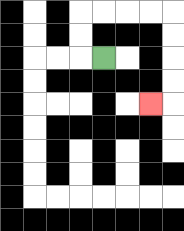{'start': '[4, 2]', 'end': '[6, 4]', 'path_directions': 'L,U,U,R,R,R,R,D,D,D,D,L', 'path_coordinates': '[[4, 2], [3, 2], [3, 1], [3, 0], [4, 0], [5, 0], [6, 0], [7, 0], [7, 1], [7, 2], [7, 3], [7, 4], [6, 4]]'}